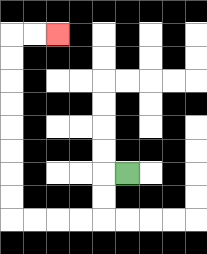{'start': '[5, 7]', 'end': '[2, 1]', 'path_directions': 'L,D,D,L,L,L,L,U,U,U,U,U,U,U,U,R,R', 'path_coordinates': '[[5, 7], [4, 7], [4, 8], [4, 9], [3, 9], [2, 9], [1, 9], [0, 9], [0, 8], [0, 7], [0, 6], [0, 5], [0, 4], [0, 3], [0, 2], [0, 1], [1, 1], [2, 1]]'}